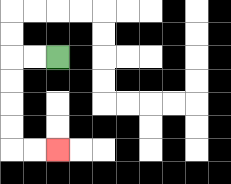{'start': '[2, 2]', 'end': '[2, 6]', 'path_directions': 'L,L,D,D,D,D,R,R', 'path_coordinates': '[[2, 2], [1, 2], [0, 2], [0, 3], [0, 4], [0, 5], [0, 6], [1, 6], [2, 6]]'}